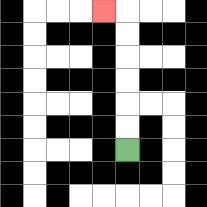{'start': '[5, 6]', 'end': '[4, 0]', 'path_directions': 'U,U,U,U,U,U,L', 'path_coordinates': '[[5, 6], [5, 5], [5, 4], [5, 3], [5, 2], [5, 1], [5, 0], [4, 0]]'}